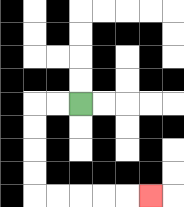{'start': '[3, 4]', 'end': '[6, 8]', 'path_directions': 'L,L,D,D,D,D,R,R,R,R,R', 'path_coordinates': '[[3, 4], [2, 4], [1, 4], [1, 5], [1, 6], [1, 7], [1, 8], [2, 8], [3, 8], [4, 8], [5, 8], [6, 8]]'}